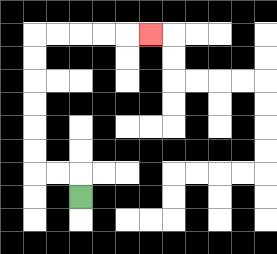{'start': '[3, 8]', 'end': '[6, 1]', 'path_directions': 'U,L,L,U,U,U,U,U,U,R,R,R,R,R', 'path_coordinates': '[[3, 8], [3, 7], [2, 7], [1, 7], [1, 6], [1, 5], [1, 4], [1, 3], [1, 2], [1, 1], [2, 1], [3, 1], [4, 1], [5, 1], [6, 1]]'}